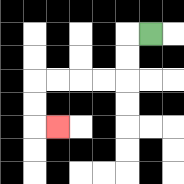{'start': '[6, 1]', 'end': '[2, 5]', 'path_directions': 'L,D,D,L,L,L,L,D,D,R', 'path_coordinates': '[[6, 1], [5, 1], [5, 2], [5, 3], [4, 3], [3, 3], [2, 3], [1, 3], [1, 4], [1, 5], [2, 5]]'}